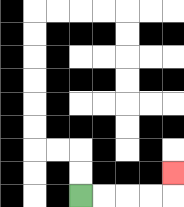{'start': '[3, 8]', 'end': '[7, 7]', 'path_directions': 'R,R,R,R,U', 'path_coordinates': '[[3, 8], [4, 8], [5, 8], [6, 8], [7, 8], [7, 7]]'}